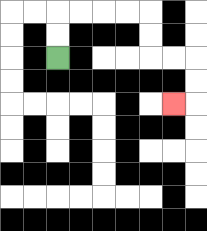{'start': '[2, 2]', 'end': '[7, 4]', 'path_directions': 'U,U,R,R,R,R,D,D,R,R,D,D,L', 'path_coordinates': '[[2, 2], [2, 1], [2, 0], [3, 0], [4, 0], [5, 0], [6, 0], [6, 1], [6, 2], [7, 2], [8, 2], [8, 3], [8, 4], [7, 4]]'}